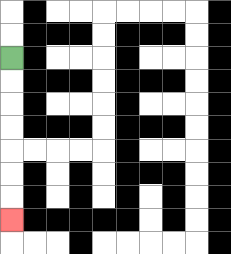{'start': '[0, 2]', 'end': '[0, 9]', 'path_directions': 'D,D,D,D,D,D,D', 'path_coordinates': '[[0, 2], [0, 3], [0, 4], [0, 5], [0, 6], [0, 7], [0, 8], [0, 9]]'}